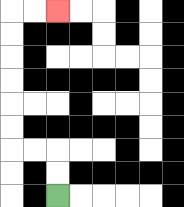{'start': '[2, 8]', 'end': '[2, 0]', 'path_directions': 'U,U,L,L,U,U,U,U,U,U,R,R', 'path_coordinates': '[[2, 8], [2, 7], [2, 6], [1, 6], [0, 6], [0, 5], [0, 4], [0, 3], [0, 2], [0, 1], [0, 0], [1, 0], [2, 0]]'}